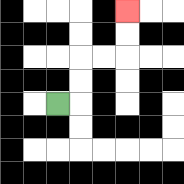{'start': '[2, 4]', 'end': '[5, 0]', 'path_directions': 'R,U,U,R,R,U,U', 'path_coordinates': '[[2, 4], [3, 4], [3, 3], [3, 2], [4, 2], [5, 2], [5, 1], [5, 0]]'}